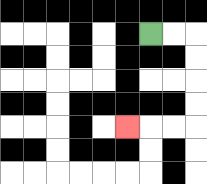{'start': '[6, 1]', 'end': '[5, 5]', 'path_directions': 'R,R,D,D,D,D,L,L,L', 'path_coordinates': '[[6, 1], [7, 1], [8, 1], [8, 2], [8, 3], [8, 4], [8, 5], [7, 5], [6, 5], [5, 5]]'}